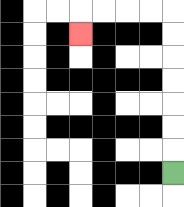{'start': '[7, 7]', 'end': '[3, 1]', 'path_directions': 'U,U,U,U,U,U,U,L,L,L,L,D', 'path_coordinates': '[[7, 7], [7, 6], [7, 5], [7, 4], [7, 3], [7, 2], [7, 1], [7, 0], [6, 0], [5, 0], [4, 0], [3, 0], [3, 1]]'}